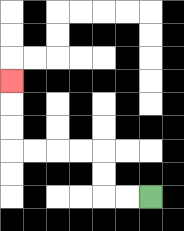{'start': '[6, 8]', 'end': '[0, 3]', 'path_directions': 'L,L,U,U,L,L,L,L,U,U,U', 'path_coordinates': '[[6, 8], [5, 8], [4, 8], [4, 7], [4, 6], [3, 6], [2, 6], [1, 6], [0, 6], [0, 5], [0, 4], [0, 3]]'}